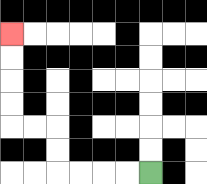{'start': '[6, 7]', 'end': '[0, 1]', 'path_directions': 'L,L,L,L,U,U,L,L,U,U,U,U', 'path_coordinates': '[[6, 7], [5, 7], [4, 7], [3, 7], [2, 7], [2, 6], [2, 5], [1, 5], [0, 5], [0, 4], [0, 3], [0, 2], [0, 1]]'}